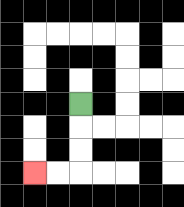{'start': '[3, 4]', 'end': '[1, 7]', 'path_directions': 'D,D,D,L,L', 'path_coordinates': '[[3, 4], [3, 5], [3, 6], [3, 7], [2, 7], [1, 7]]'}